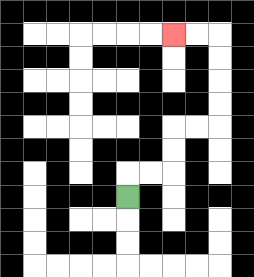{'start': '[5, 8]', 'end': '[7, 1]', 'path_directions': 'U,R,R,U,U,R,R,U,U,U,U,L,L', 'path_coordinates': '[[5, 8], [5, 7], [6, 7], [7, 7], [7, 6], [7, 5], [8, 5], [9, 5], [9, 4], [9, 3], [9, 2], [9, 1], [8, 1], [7, 1]]'}